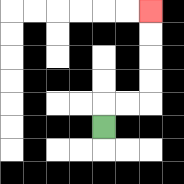{'start': '[4, 5]', 'end': '[6, 0]', 'path_directions': 'U,R,R,U,U,U,U', 'path_coordinates': '[[4, 5], [4, 4], [5, 4], [6, 4], [6, 3], [6, 2], [6, 1], [6, 0]]'}